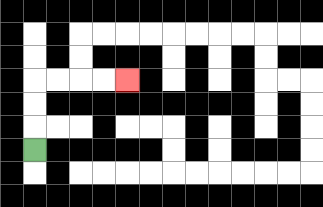{'start': '[1, 6]', 'end': '[5, 3]', 'path_directions': 'U,U,U,R,R,R,R', 'path_coordinates': '[[1, 6], [1, 5], [1, 4], [1, 3], [2, 3], [3, 3], [4, 3], [5, 3]]'}